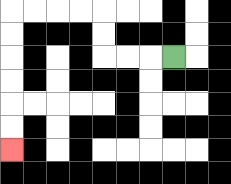{'start': '[7, 2]', 'end': '[0, 6]', 'path_directions': 'L,L,L,U,U,L,L,L,L,D,D,D,D,D,D', 'path_coordinates': '[[7, 2], [6, 2], [5, 2], [4, 2], [4, 1], [4, 0], [3, 0], [2, 0], [1, 0], [0, 0], [0, 1], [0, 2], [0, 3], [0, 4], [0, 5], [0, 6]]'}